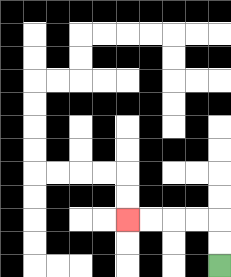{'start': '[9, 11]', 'end': '[5, 9]', 'path_directions': 'U,U,L,L,L,L', 'path_coordinates': '[[9, 11], [9, 10], [9, 9], [8, 9], [7, 9], [6, 9], [5, 9]]'}